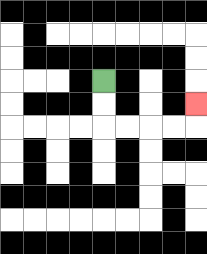{'start': '[4, 3]', 'end': '[8, 4]', 'path_directions': 'D,D,R,R,R,R,U', 'path_coordinates': '[[4, 3], [4, 4], [4, 5], [5, 5], [6, 5], [7, 5], [8, 5], [8, 4]]'}